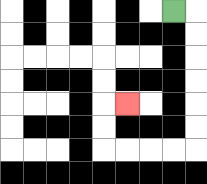{'start': '[7, 0]', 'end': '[5, 4]', 'path_directions': 'R,D,D,D,D,D,D,L,L,L,L,U,U,R', 'path_coordinates': '[[7, 0], [8, 0], [8, 1], [8, 2], [8, 3], [8, 4], [8, 5], [8, 6], [7, 6], [6, 6], [5, 6], [4, 6], [4, 5], [4, 4], [5, 4]]'}